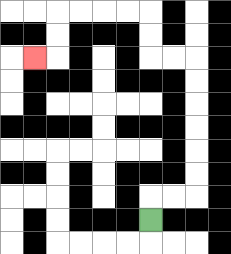{'start': '[6, 9]', 'end': '[1, 2]', 'path_directions': 'U,R,R,U,U,U,U,U,U,L,L,U,U,L,L,L,L,D,D,L', 'path_coordinates': '[[6, 9], [6, 8], [7, 8], [8, 8], [8, 7], [8, 6], [8, 5], [8, 4], [8, 3], [8, 2], [7, 2], [6, 2], [6, 1], [6, 0], [5, 0], [4, 0], [3, 0], [2, 0], [2, 1], [2, 2], [1, 2]]'}